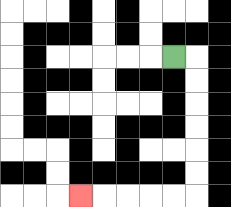{'start': '[7, 2]', 'end': '[3, 8]', 'path_directions': 'R,D,D,D,D,D,D,L,L,L,L,L', 'path_coordinates': '[[7, 2], [8, 2], [8, 3], [8, 4], [8, 5], [8, 6], [8, 7], [8, 8], [7, 8], [6, 8], [5, 8], [4, 8], [3, 8]]'}